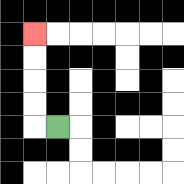{'start': '[2, 5]', 'end': '[1, 1]', 'path_directions': 'L,U,U,U,U', 'path_coordinates': '[[2, 5], [1, 5], [1, 4], [1, 3], [1, 2], [1, 1]]'}